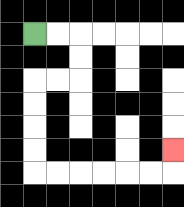{'start': '[1, 1]', 'end': '[7, 6]', 'path_directions': 'R,R,D,D,L,L,D,D,D,D,R,R,R,R,R,R,U', 'path_coordinates': '[[1, 1], [2, 1], [3, 1], [3, 2], [3, 3], [2, 3], [1, 3], [1, 4], [1, 5], [1, 6], [1, 7], [2, 7], [3, 7], [4, 7], [5, 7], [6, 7], [7, 7], [7, 6]]'}